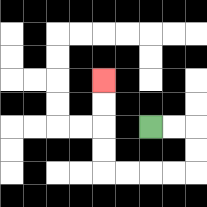{'start': '[6, 5]', 'end': '[4, 3]', 'path_directions': 'R,R,D,D,L,L,L,L,U,U,U,U', 'path_coordinates': '[[6, 5], [7, 5], [8, 5], [8, 6], [8, 7], [7, 7], [6, 7], [5, 7], [4, 7], [4, 6], [4, 5], [4, 4], [4, 3]]'}